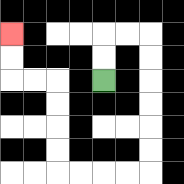{'start': '[4, 3]', 'end': '[0, 1]', 'path_directions': 'U,U,R,R,D,D,D,D,D,D,L,L,L,L,U,U,U,U,L,L,U,U', 'path_coordinates': '[[4, 3], [4, 2], [4, 1], [5, 1], [6, 1], [6, 2], [6, 3], [6, 4], [6, 5], [6, 6], [6, 7], [5, 7], [4, 7], [3, 7], [2, 7], [2, 6], [2, 5], [2, 4], [2, 3], [1, 3], [0, 3], [0, 2], [0, 1]]'}